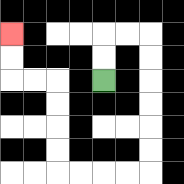{'start': '[4, 3]', 'end': '[0, 1]', 'path_directions': 'U,U,R,R,D,D,D,D,D,D,L,L,L,L,U,U,U,U,L,L,U,U', 'path_coordinates': '[[4, 3], [4, 2], [4, 1], [5, 1], [6, 1], [6, 2], [6, 3], [6, 4], [6, 5], [6, 6], [6, 7], [5, 7], [4, 7], [3, 7], [2, 7], [2, 6], [2, 5], [2, 4], [2, 3], [1, 3], [0, 3], [0, 2], [0, 1]]'}